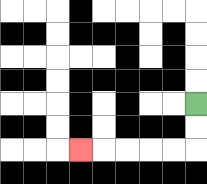{'start': '[8, 4]', 'end': '[3, 6]', 'path_directions': 'D,D,L,L,L,L,L', 'path_coordinates': '[[8, 4], [8, 5], [8, 6], [7, 6], [6, 6], [5, 6], [4, 6], [3, 6]]'}